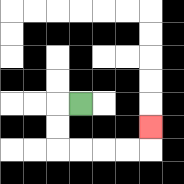{'start': '[3, 4]', 'end': '[6, 5]', 'path_directions': 'L,D,D,R,R,R,R,U', 'path_coordinates': '[[3, 4], [2, 4], [2, 5], [2, 6], [3, 6], [4, 6], [5, 6], [6, 6], [6, 5]]'}